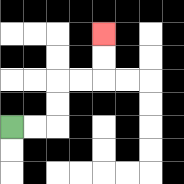{'start': '[0, 5]', 'end': '[4, 1]', 'path_directions': 'R,R,U,U,R,R,U,U', 'path_coordinates': '[[0, 5], [1, 5], [2, 5], [2, 4], [2, 3], [3, 3], [4, 3], [4, 2], [4, 1]]'}